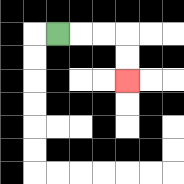{'start': '[2, 1]', 'end': '[5, 3]', 'path_directions': 'R,R,R,D,D', 'path_coordinates': '[[2, 1], [3, 1], [4, 1], [5, 1], [5, 2], [5, 3]]'}